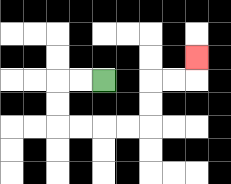{'start': '[4, 3]', 'end': '[8, 2]', 'path_directions': 'L,L,D,D,R,R,R,R,U,U,R,R,U', 'path_coordinates': '[[4, 3], [3, 3], [2, 3], [2, 4], [2, 5], [3, 5], [4, 5], [5, 5], [6, 5], [6, 4], [6, 3], [7, 3], [8, 3], [8, 2]]'}